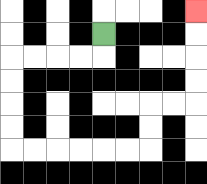{'start': '[4, 1]', 'end': '[8, 0]', 'path_directions': 'D,L,L,L,L,D,D,D,D,R,R,R,R,R,R,U,U,R,R,U,U,U,U', 'path_coordinates': '[[4, 1], [4, 2], [3, 2], [2, 2], [1, 2], [0, 2], [0, 3], [0, 4], [0, 5], [0, 6], [1, 6], [2, 6], [3, 6], [4, 6], [5, 6], [6, 6], [6, 5], [6, 4], [7, 4], [8, 4], [8, 3], [8, 2], [8, 1], [8, 0]]'}